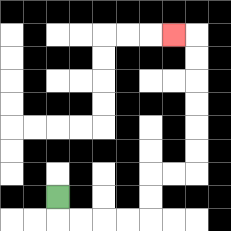{'start': '[2, 8]', 'end': '[7, 1]', 'path_directions': 'D,R,R,R,R,U,U,R,R,U,U,U,U,U,U,L', 'path_coordinates': '[[2, 8], [2, 9], [3, 9], [4, 9], [5, 9], [6, 9], [6, 8], [6, 7], [7, 7], [8, 7], [8, 6], [8, 5], [8, 4], [8, 3], [8, 2], [8, 1], [7, 1]]'}